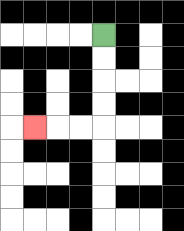{'start': '[4, 1]', 'end': '[1, 5]', 'path_directions': 'D,D,D,D,L,L,L', 'path_coordinates': '[[4, 1], [4, 2], [4, 3], [4, 4], [4, 5], [3, 5], [2, 5], [1, 5]]'}